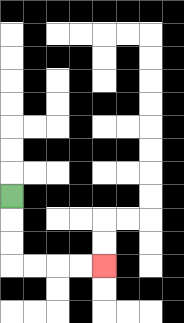{'start': '[0, 8]', 'end': '[4, 11]', 'path_directions': 'D,D,D,R,R,R,R', 'path_coordinates': '[[0, 8], [0, 9], [0, 10], [0, 11], [1, 11], [2, 11], [3, 11], [4, 11]]'}